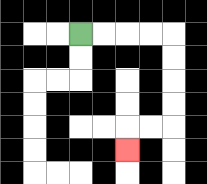{'start': '[3, 1]', 'end': '[5, 6]', 'path_directions': 'R,R,R,R,D,D,D,D,L,L,D', 'path_coordinates': '[[3, 1], [4, 1], [5, 1], [6, 1], [7, 1], [7, 2], [7, 3], [7, 4], [7, 5], [6, 5], [5, 5], [5, 6]]'}